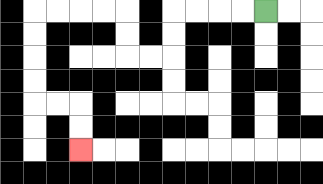{'start': '[11, 0]', 'end': '[3, 6]', 'path_directions': 'L,L,L,L,D,D,L,L,U,U,L,L,L,L,D,D,D,D,R,R,D,D', 'path_coordinates': '[[11, 0], [10, 0], [9, 0], [8, 0], [7, 0], [7, 1], [7, 2], [6, 2], [5, 2], [5, 1], [5, 0], [4, 0], [3, 0], [2, 0], [1, 0], [1, 1], [1, 2], [1, 3], [1, 4], [2, 4], [3, 4], [3, 5], [3, 6]]'}